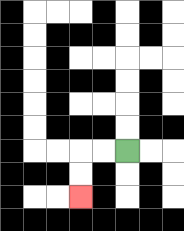{'start': '[5, 6]', 'end': '[3, 8]', 'path_directions': 'L,L,D,D', 'path_coordinates': '[[5, 6], [4, 6], [3, 6], [3, 7], [3, 8]]'}